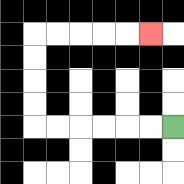{'start': '[7, 5]', 'end': '[6, 1]', 'path_directions': 'L,L,L,L,L,L,U,U,U,U,R,R,R,R,R', 'path_coordinates': '[[7, 5], [6, 5], [5, 5], [4, 5], [3, 5], [2, 5], [1, 5], [1, 4], [1, 3], [1, 2], [1, 1], [2, 1], [3, 1], [4, 1], [5, 1], [6, 1]]'}